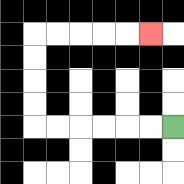{'start': '[7, 5]', 'end': '[6, 1]', 'path_directions': 'L,L,L,L,L,L,U,U,U,U,R,R,R,R,R', 'path_coordinates': '[[7, 5], [6, 5], [5, 5], [4, 5], [3, 5], [2, 5], [1, 5], [1, 4], [1, 3], [1, 2], [1, 1], [2, 1], [3, 1], [4, 1], [5, 1], [6, 1]]'}